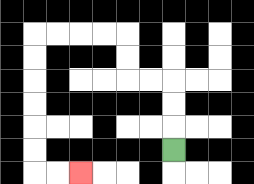{'start': '[7, 6]', 'end': '[3, 7]', 'path_directions': 'U,U,U,L,L,U,U,L,L,L,L,D,D,D,D,D,D,R,R', 'path_coordinates': '[[7, 6], [7, 5], [7, 4], [7, 3], [6, 3], [5, 3], [5, 2], [5, 1], [4, 1], [3, 1], [2, 1], [1, 1], [1, 2], [1, 3], [1, 4], [1, 5], [1, 6], [1, 7], [2, 7], [3, 7]]'}